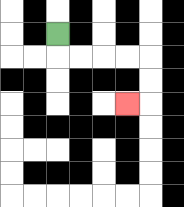{'start': '[2, 1]', 'end': '[5, 4]', 'path_directions': 'D,R,R,R,R,D,D,L', 'path_coordinates': '[[2, 1], [2, 2], [3, 2], [4, 2], [5, 2], [6, 2], [6, 3], [6, 4], [5, 4]]'}